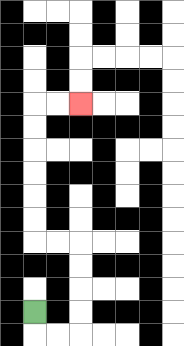{'start': '[1, 13]', 'end': '[3, 4]', 'path_directions': 'D,R,R,U,U,U,U,L,L,U,U,U,U,U,U,R,R', 'path_coordinates': '[[1, 13], [1, 14], [2, 14], [3, 14], [3, 13], [3, 12], [3, 11], [3, 10], [2, 10], [1, 10], [1, 9], [1, 8], [1, 7], [1, 6], [1, 5], [1, 4], [2, 4], [3, 4]]'}